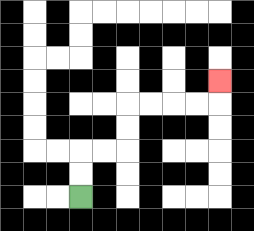{'start': '[3, 8]', 'end': '[9, 3]', 'path_directions': 'U,U,R,R,U,U,R,R,R,R,U', 'path_coordinates': '[[3, 8], [3, 7], [3, 6], [4, 6], [5, 6], [5, 5], [5, 4], [6, 4], [7, 4], [8, 4], [9, 4], [9, 3]]'}